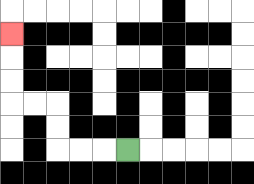{'start': '[5, 6]', 'end': '[0, 1]', 'path_directions': 'L,L,L,U,U,L,L,U,U,U', 'path_coordinates': '[[5, 6], [4, 6], [3, 6], [2, 6], [2, 5], [2, 4], [1, 4], [0, 4], [0, 3], [0, 2], [0, 1]]'}